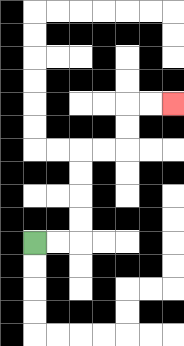{'start': '[1, 10]', 'end': '[7, 4]', 'path_directions': 'R,R,U,U,U,U,R,R,U,U,R,R', 'path_coordinates': '[[1, 10], [2, 10], [3, 10], [3, 9], [3, 8], [3, 7], [3, 6], [4, 6], [5, 6], [5, 5], [5, 4], [6, 4], [7, 4]]'}